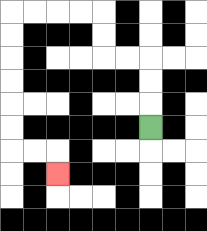{'start': '[6, 5]', 'end': '[2, 7]', 'path_directions': 'U,U,U,L,L,U,U,L,L,L,L,D,D,D,D,D,D,R,R,D', 'path_coordinates': '[[6, 5], [6, 4], [6, 3], [6, 2], [5, 2], [4, 2], [4, 1], [4, 0], [3, 0], [2, 0], [1, 0], [0, 0], [0, 1], [0, 2], [0, 3], [0, 4], [0, 5], [0, 6], [1, 6], [2, 6], [2, 7]]'}